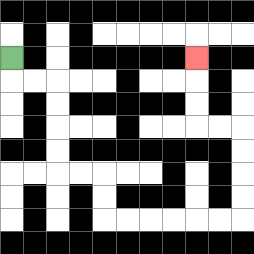{'start': '[0, 2]', 'end': '[8, 2]', 'path_directions': 'D,R,R,D,D,D,D,R,R,D,D,R,R,R,R,R,R,U,U,U,U,L,L,U,U,U', 'path_coordinates': '[[0, 2], [0, 3], [1, 3], [2, 3], [2, 4], [2, 5], [2, 6], [2, 7], [3, 7], [4, 7], [4, 8], [4, 9], [5, 9], [6, 9], [7, 9], [8, 9], [9, 9], [10, 9], [10, 8], [10, 7], [10, 6], [10, 5], [9, 5], [8, 5], [8, 4], [8, 3], [8, 2]]'}